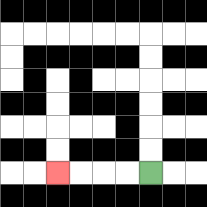{'start': '[6, 7]', 'end': '[2, 7]', 'path_directions': 'L,L,L,L', 'path_coordinates': '[[6, 7], [5, 7], [4, 7], [3, 7], [2, 7]]'}